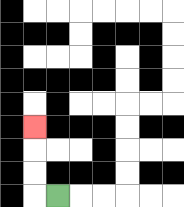{'start': '[2, 8]', 'end': '[1, 5]', 'path_directions': 'L,U,U,U', 'path_coordinates': '[[2, 8], [1, 8], [1, 7], [1, 6], [1, 5]]'}